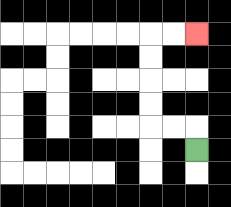{'start': '[8, 6]', 'end': '[8, 1]', 'path_directions': 'U,L,L,U,U,U,U,R,R', 'path_coordinates': '[[8, 6], [8, 5], [7, 5], [6, 5], [6, 4], [6, 3], [6, 2], [6, 1], [7, 1], [8, 1]]'}